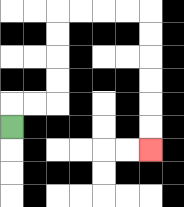{'start': '[0, 5]', 'end': '[6, 6]', 'path_directions': 'U,R,R,U,U,U,U,R,R,R,R,D,D,D,D,D,D', 'path_coordinates': '[[0, 5], [0, 4], [1, 4], [2, 4], [2, 3], [2, 2], [2, 1], [2, 0], [3, 0], [4, 0], [5, 0], [6, 0], [6, 1], [6, 2], [6, 3], [6, 4], [6, 5], [6, 6]]'}